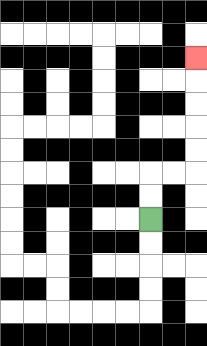{'start': '[6, 9]', 'end': '[8, 2]', 'path_directions': 'U,U,R,R,U,U,U,U,U', 'path_coordinates': '[[6, 9], [6, 8], [6, 7], [7, 7], [8, 7], [8, 6], [8, 5], [8, 4], [8, 3], [8, 2]]'}